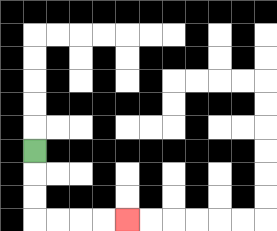{'start': '[1, 6]', 'end': '[5, 9]', 'path_directions': 'D,D,D,R,R,R,R', 'path_coordinates': '[[1, 6], [1, 7], [1, 8], [1, 9], [2, 9], [3, 9], [4, 9], [5, 9]]'}